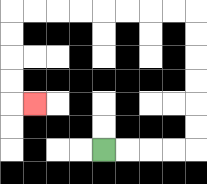{'start': '[4, 6]', 'end': '[1, 4]', 'path_directions': 'R,R,R,R,U,U,U,U,U,U,L,L,L,L,L,L,L,L,D,D,D,D,R', 'path_coordinates': '[[4, 6], [5, 6], [6, 6], [7, 6], [8, 6], [8, 5], [8, 4], [8, 3], [8, 2], [8, 1], [8, 0], [7, 0], [6, 0], [5, 0], [4, 0], [3, 0], [2, 0], [1, 0], [0, 0], [0, 1], [0, 2], [0, 3], [0, 4], [1, 4]]'}